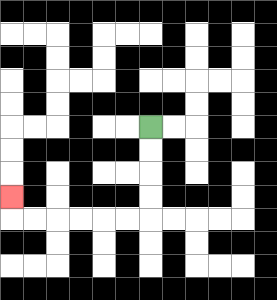{'start': '[6, 5]', 'end': '[0, 8]', 'path_directions': 'D,D,D,D,L,L,L,L,L,L,U', 'path_coordinates': '[[6, 5], [6, 6], [6, 7], [6, 8], [6, 9], [5, 9], [4, 9], [3, 9], [2, 9], [1, 9], [0, 9], [0, 8]]'}